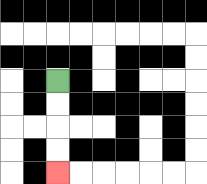{'start': '[2, 3]', 'end': '[2, 7]', 'path_directions': 'D,D,D,D', 'path_coordinates': '[[2, 3], [2, 4], [2, 5], [2, 6], [2, 7]]'}